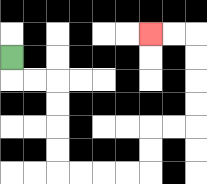{'start': '[0, 2]', 'end': '[6, 1]', 'path_directions': 'D,R,R,D,D,D,D,R,R,R,R,U,U,R,R,U,U,U,U,L,L', 'path_coordinates': '[[0, 2], [0, 3], [1, 3], [2, 3], [2, 4], [2, 5], [2, 6], [2, 7], [3, 7], [4, 7], [5, 7], [6, 7], [6, 6], [6, 5], [7, 5], [8, 5], [8, 4], [8, 3], [8, 2], [8, 1], [7, 1], [6, 1]]'}